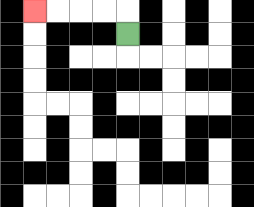{'start': '[5, 1]', 'end': '[1, 0]', 'path_directions': 'U,L,L,L,L', 'path_coordinates': '[[5, 1], [5, 0], [4, 0], [3, 0], [2, 0], [1, 0]]'}